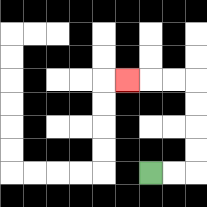{'start': '[6, 7]', 'end': '[5, 3]', 'path_directions': 'R,R,U,U,U,U,L,L,L', 'path_coordinates': '[[6, 7], [7, 7], [8, 7], [8, 6], [8, 5], [8, 4], [8, 3], [7, 3], [6, 3], [5, 3]]'}